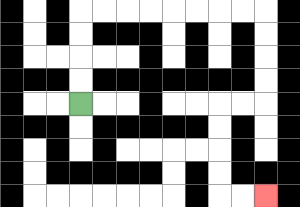{'start': '[3, 4]', 'end': '[11, 8]', 'path_directions': 'U,U,U,U,R,R,R,R,R,R,R,R,D,D,D,D,L,L,D,D,D,D,R,R', 'path_coordinates': '[[3, 4], [3, 3], [3, 2], [3, 1], [3, 0], [4, 0], [5, 0], [6, 0], [7, 0], [8, 0], [9, 0], [10, 0], [11, 0], [11, 1], [11, 2], [11, 3], [11, 4], [10, 4], [9, 4], [9, 5], [9, 6], [9, 7], [9, 8], [10, 8], [11, 8]]'}